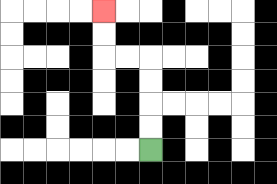{'start': '[6, 6]', 'end': '[4, 0]', 'path_directions': 'U,U,U,U,L,L,U,U', 'path_coordinates': '[[6, 6], [6, 5], [6, 4], [6, 3], [6, 2], [5, 2], [4, 2], [4, 1], [4, 0]]'}